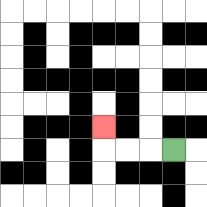{'start': '[7, 6]', 'end': '[4, 5]', 'path_directions': 'L,L,L,U', 'path_coordinates': '[[7, 6], [6, 6], [5, 6], [4, 6], [4, 5]]'}